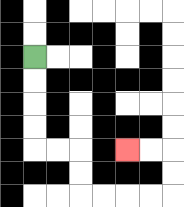{'start': '[1, 2]', 'end': '[5, 6]', 'path_directions': 'D,D,D,D,R,R,D,D,R,R,R,R,U,U,L,L', 'path_coordinates': '[[1, 2], [1, 3], [1, 4], [1, 5], [1, 6], [2, 6], [3, 6], [3, 7], [3, 8], [4, 8], [5, 8], [6, 8], [7, 8], [7, 7], [7, 6], [6, 6], [5, 6]]'}